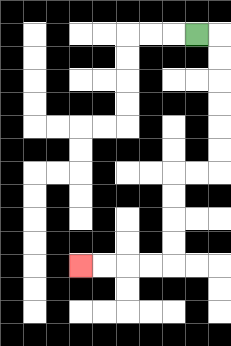{'start': '[8, 1]', 'end': '[3, 11]', 'path_directions': 'R,D,D,D,D,D,D,L,L,D,D,D,D,L,L,L,L', 'path_coordinates': '[[8, 1], [9, 1], [9, 2], [9, 3], [9, 4], [9, 5], [9, 6], [9, 7], [8, 7], [7, 7], [7, 8], [7, 9], [7, 10], [7, 11], [6, 11], [5, 11], [4, 11], [3, 11]]'}